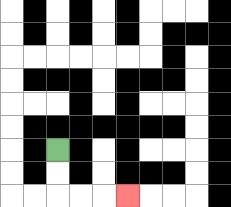{'start': '[2, 6]', 'end': '[5, 8]', 'path_directions': 'D,D,R,R,R', 'path_coordinates': '[[2, 6], [2, 7], [2, 8], [3, 8], [4, 8], [5, 8]]'}